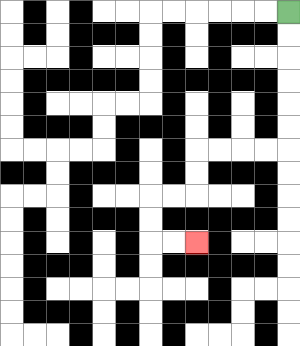{'start': '[12, 0]', 'end': '[8, 10]', 'path_directions': 'D,D,D,D,D,D,L,L,L,L,D,D,L,L,D,D,R,R', 'path_coordinates': '[[12, 0], [12, 1], [12, 2], [12, 3], [12, 4], [12, 5], [12, 6], [11, 6], [10, 6], [9, 6], [8, 6], [8, 7], [8, 8], [7, 8], [6, 8], [6, 9], [6, 10], [7, 10], [8, 10]]'}